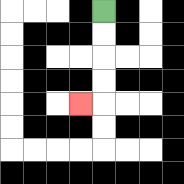{'start': '[4, 0]', 'end': '[3, 4]', 'path_directions': 'D,D,D,D,L', 'path_coordinates': '[[4, 0], [4, 1], [4, 2], [4, 3], [4, 4], [3, 4]]'}